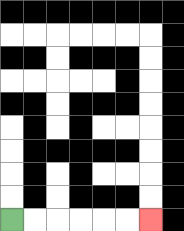{'start': '[0, 9]', 'end': '[6, 9]', 'path_directions': 'R,R,R,R,R,R', 'path_coordinates': '[[0, 9], [1, 9], [2, 9], [3, 9], [4, 9], [5, 9], [6, 9]]'}